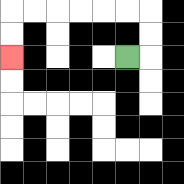{'start': '[5, 2]', 'end': '[0, 2]', 'path_directions': 'R,U,U,L,L,L,L,L,L,D,D', 'path_coordinates': '[[5, 2], [6, 2], [6, 1], [6, 0], [5, 0], [4, 0], [3, 0], [2, 0], [1, 0], [0, 0], [0, 1], [0, 2]]'}